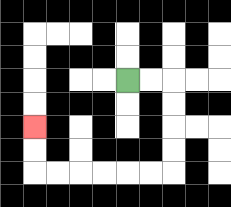{'start': '[5, 3]', 'end': '[1, 5]', 'path_directions': 'R,R,D,D,D,D,L,L,L,L,L,L,U,U', 'path_coordinates': '[[5, 3], [6, 3], [7, 3], [7, 4], [7, 5], [7, 6], [7, 7], [6, 7], [5, 7], [4, 7], [3, 7], [2, 7], [1, 7], [1, 6], [1, 5]]'}